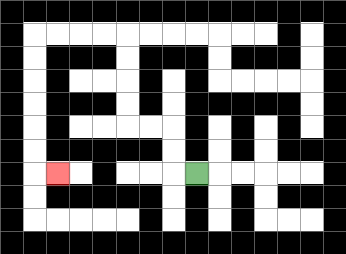{'start': '[8, 7]', 'end': '[2, 7]', 'path_directions': 'L,U,U,L,L,U,U,U,U,L,L,L,L,D,D,D,D,D,D,R', 'path_coordinates': '[[8, 7], [7, 7], [7, 6], [7, 5], [6, 5], [5, 5], [5, 4], [5, 3], [5, 2], [5, 1], [4, 1], [3, 1], [2, 1], [1, 1], [1, 2], [1, 3], [1, 4], [1, 5], [1, 6], [1, 7], [2, 7]]'}